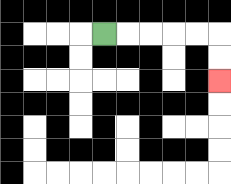{'start': '[4, 1]', 'end': '[9, 3]', 'path_directions': 'R,R,R,R,R,D,D', 'path_coordinates': '[[4, 1], [5, 1], [6, 1], [7, 1], [8, 1], [9, 1], [9, 2], [9, 3]]'}